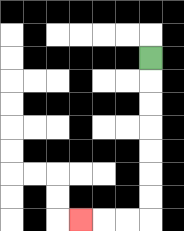{'start': '[6, 2]', 'end': '[3, 9]', 'path_directions': 'D,D,D,D,D,D,D,L,L,L', 'path_coordinates': '[[6, 2], [6, 3], [6, 4], [6, 5], [6, 6], [6, 7], [6, 8], [6, 9], [5, 9], [4, 9], [3, 9]]'}